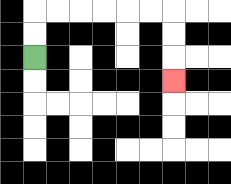{'start': '[1, 2]', 'end': '[7, 3]', 'path_directions': 'U,U,R,R,R,R,R,R,D,D,D', 'path_coordinates': '[[1, 2], [1, 1], [1, 0], [2, 0], [3, 0], [4, 0], [5, 0], [6, 0], [7, 0], [7, 1], [7, 2], [7, 3]]'}